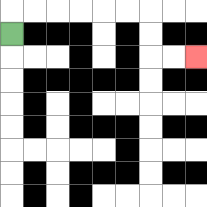{'start': '[0, 1]', 'end': '[8, 2]', 'path_directions': 'U,R,R,R,R,R,R,D,D,R,R', 'path_coordinates': '[[0, 1], [0, 0], [1, 0], [2, 0], [3, 0], [4, 0], [5, 0], [6, 0], [6, 1], [6, 2], [7, 2], [8, 2]]'}